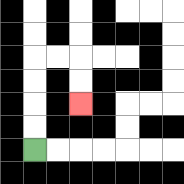{'start': '[1, 6]', 'end': '[3, 4]', 'path_directions': 'U,U,U,U,R,R,D,D', 'path_coordinates': '[[1, 6], [1, 5], [1, 4], [1, 3], [1, 2], [2, 2], [3, 2], [3, 3], [3, 4]]'}